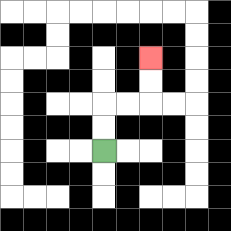{'start': '[4, 6]', 'end': '[6, 2]', 'path_directions': 'U,U,R,R,U,U', 'path_coordinates': '[[4, 6], [4, 5], [4, 4], [5, 4], [6, 4], [6, 3], [6, 2]]'}